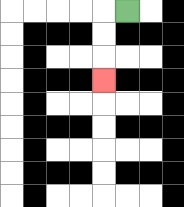{'start': '[5, 0]', 'end': '[4, 3]', 'path_directions': 'L,D,D,D', 'path_coordinates': '[[5, 0], [4, 0], [4, 1], [4, 2], [4, 3]]'}